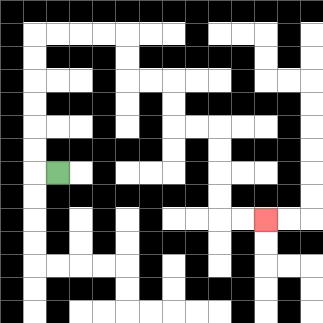{'start': '[2, 7]', 'end': '[11, 9]', 'path_directions': 'L,U,U,U,U,U,U,R,R,R,R,D,D,R,R,D,D,R,R,D,D,D,D,R,R', 'path_coordinates': '[[2, 7], [1, 7], [1, 6], [1, 5], [1, 4], [1, 3], [1, 2], [1, 1], [2, 1], [3, 1], [4, 1], [5, 1], [5, 2], [5, 3], [6, 3], [7, 3], [7, 4], [7, 5], [8, 5], [9, 5], [9, 6], [9, 7], [9, 8], [9, 9], [10, 9], [11, 9]]'}